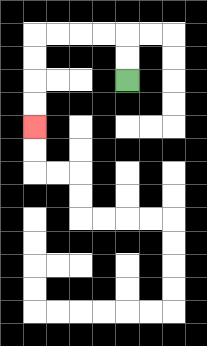{'start': '[5, 3]', 'end': '[1, 5]', 'path_directions': 'U,U,L,L,L,L,D,D,D,D', 'path_coordinates': '[[5, 3], [5, 2], [5, 1], [4, 1], [3, 1], [2, 1], [1, 1], [1, 2], [1, 3], [1, 4], [1, 5]]'}